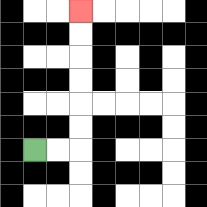{'start': '[1, 6]', 'end': '[3, 0]', 'path_directions': 'R,R,U,U,U,U,U,U', 'path_coordinates': '[[1, 6], [2, 6], [3, 6], [3, 5], [3, 4], [3, 3], [3, 2], [3, 1], [3, 0]]'}